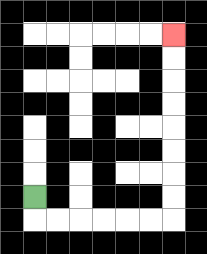{'start': '[1, 8]', 'end': '[7, 1]', 'path_directions': 'D,R,R,R,R,R,R,U,U,U,U,U,U,U,U', 'path_coordinates': '[[1, 8], [1, 9], [2, 9], [3, 9], [4, 9], [5, 9], [6, 9], [7, 9], [7, 8], [7, 7], [7, 6], [7, 5], [7, 4], [7, 3], [7, 2], [7, 1]]'}